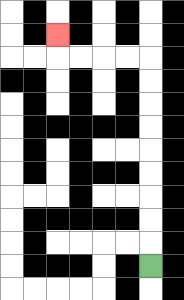{'start': '[6, 11]', 'end': '[2, 1]', 'path_directions': 'U,U,U,U,U,U,U,U,U,L,L,L,L,U', 'path_coordinates': '[[6, 11], [6, 10], [6, 9], [6, 8], [6, 7], [6, 6], [6, 5], [6, 4], [6, 3], [6, 2], [5, 2], [4, 2], [3, 2], [2, 2], [2, 1]]'}